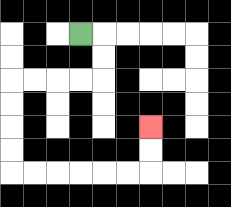{'start': '[3, 1]', 'end': '[6, 5]', 'path_directions': 'R,D,D,L,L,L,L,D,D,D,D,R,R,R,R,R,R,U,U', 'path_coordinates': '[[3, 1], [4, 1], [4, 2], [4, 3], [3, 3], [2, 3], [1, 3], [0, 3], [0, 4], [0, 5], [0, 6], [0, 7], [1, 7], [2, 7], [3, 7], [4, 7], [5, 7], [6, 7], [6, 6], [6, 5]]'}